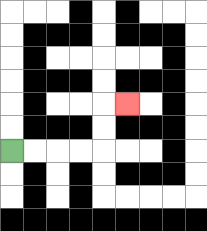{'start': '[0, 6]', 'end': '[5, 4]', 'path_directions': 'R,R,R,R,U,U,R', 'path_coordinates': '[[0, 6], [1, 6], [2, 6], [3, 6], [4, 6], [4, 5], [4, 4], [5, 4]]'}